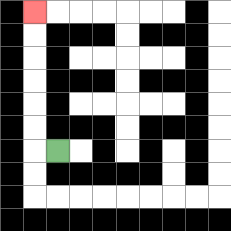{'start': '[2, 6]', 'end': '[1, 0]', 'path_directions': 'L,U,U,U,U,U,U', 'path_coordinates': '[[2, 6], [1, 6], [1, 5], [1, 4], [1, 3], [1, 2], [1, 1], [1, 0]]'}